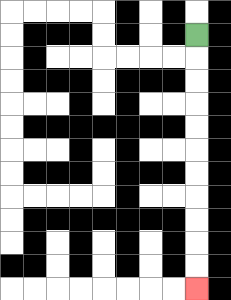{'start': '[8, 1]', 'end': '[8, 12]', 'path_directions': 'D,D,D,D,D,D,D,D,D,D,D', 'path_coordinates': '[[8, 1], [8, 2], [8, 3], [8, 4], [8, 5], [8, 6], [8, 7], [8, 8], [8, 9], [8, 10], [8, 11], [8, 12]]'}